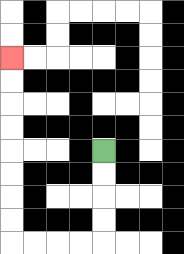{'start': '[4, 6]', 'end': '[0, 2]', 'path_directions': 'D,D,D,D,L,L,L,L,U,U,U,U,U,U,U,U', 'path_coordinates': '[[4, 6], [4, 7], [4, 8], [4, 9], [4, 10], [3, 10], [2, 10], [1, 10], [0, 10], [0, 9], [0, 8], [0, 7], [0, 6], [0, 5], [0, 4], [0, 3], [0, 2]]'}